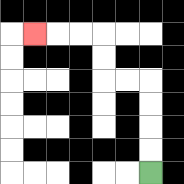{'start': '[6, 7]', 'end': '[1, 1]', 'path_directions': 'U,U,U,U,L,L,U,U,L,L,L', 'path_coordinates': '[[6, 7], [6, 6], [6, 5], [6, 4], [6, 3], [5, 3], [4, 3], [4, 2], [4, 1], [3, 1], [2, 1], [1, 1]]'}